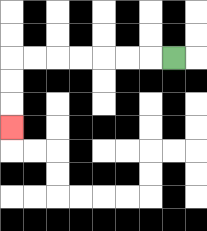{'start': '[7, 2]', 'end': '[0, 5]', 'path_directions': 'L,L,L,L,L,L,L,D,D,D', 'path_coordinates': '[[7, 2], [6, 2], [5, 2], [4, 2], [3, 2], [2, 2], [1, 2], [0, 2], [0, 3], [0, 4], [0, 5]]'}